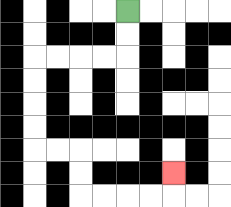{'start': '[5, 0]', 'end': '[7, 7]', 'path_directions': 'D,D,L,L,L,L,D,D,D,D,R,R,D,D,R,R,R,R,U', 'path_coordinates': '[[5, 0], [5, 1], [5, 2], [4, 2], [3, 2], [2, 2], [1, 2], [1, 3], [1, 4], [1, 5], [1, 6], [2, 6], [3, 6], [3, 7], [3, 8], [4, 8], [5, 8], [6, 8], [7, 8], [7, 7]]'}